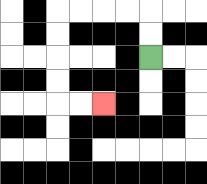{'start': '[6, 2]', 'end': '[4, 4]', 'path_directions': 'U,U,L,L,L,L,D,D,D,D,R,R', 'path_coordinates': '[[6, 2], [6, 1], [6, 0], [5, 0], [4, 0], [3, 0], [2, 0], [2, 1], [2, 2], [2, 3], [2, 4], [3, 4], [4, 4]]'}